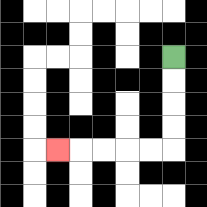{'start': '[7, 2]', 'end': '[2, 6]', 'path_directions': 'D,D,D,D,L,L,L,L,L', 'path_coordinates': '[[7, 2], [7, 3], [7, 4], [7, 5], [7, 6], [6, 6], [5, 6], [4, 6], [3, 6], [2, 6]]'}